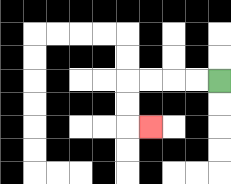{'start': '[9, 3]', 'end': '[6, 5]', 'path_directions': 'L,L,L,L,D,D,R', 'path_coordinates': '[[9, 3], [8, 3], [7, 3], [6, 3], [5, 3], [5, 4], [5, 5], [6, 5]]'}